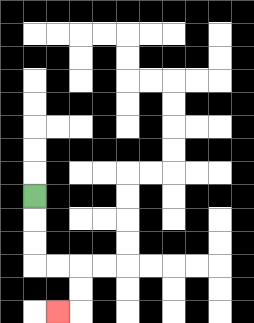{'start': '[1, 8]', 'end': '[2, 13]', 'path_directions': 'D,D,D,R,R,D,D,L', 'path_coordinates': '[[1, 8], [1, 9], [1, 10], [1, 11], [2, 11], [3, 11], [3, 12], [3, 13], [2, 13]]'}